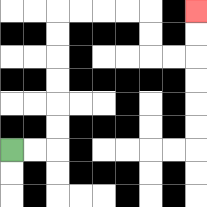{'start': '[0, 6]', 'end': '[8, 0]', 'path_directions': 'R,R,U,U,U,U,U,U,R,R,R,R,D,D,R,R,U,U', 'path_coordinates': '[[0, 6], [1, 6], [2, 6], [2, 5], [2, 4], [2, 3], [2, 2], [2, 1], [2, 0], [3, 0], [4, 0], [5, 0], [6, 0], [6, 1], [6, 2], [7, 2], [8, 2], [8, 1], [8, 0]]'}